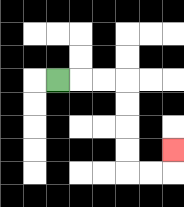{'start': '[2, 3]', 'end': '[7, 6]', 'path_directions': 'R,R,R,D,D,D,D,R,R,U', 'path_coordinates': '[[2, 3], [3, 3], [4, 3], [5, 3], [5, 4], [5, 5], [5, 6], [5, 7], [6, 7], [7, 7], [7, 6]]'}